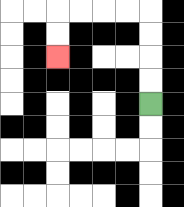{'start': '[6, 4]', 'end': '[2, 2]', 'path_directions': 'U,U,U,U,L,L,L,L,D,D', 'path_coordinates': '[[6, 4], [6, 3], [6, 2], [6, 1], [6, 0], [5, 0], [4, 0], [3, 0], [2, 0], [2, 1], [2, 2]]'}